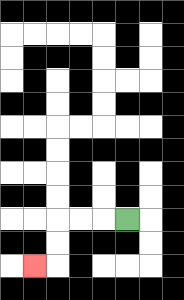{'start': '[5, 9]', 'end': '[1, 11]', 'path_directions': 'L,L,L,D,D,L', 'path_coordinates': '[[5, 9], [4, 9], [3, 9], [2, 9], [2, 10], [2, 11], [1, 11]]'}